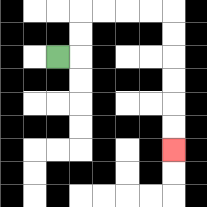{'start': '[2, 2]', 'end': '[7, 6]', 'path_directions': 'R,U,U,R,R,R,R,D,D,D,D,D,D', 'path_coordinates': '[[2, 2], [3, 2], [3, 1], [3, 0], [4, 0], [5, 0], [6, 0], [7, 0], [7, 1], [7, 2], [7, 3], [7, 4], [7, 5], [7, 6]]'}